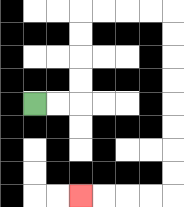{'start': '[1, 4]', 'end': '[3, 8]', 'path_directions': 'R,R,U,U,U,U,R,R,R,R,D,D,D,D,D,D,D,D,L,L,L,L', 'path_coordinates': '[[1, 4], [2, 4], [3, 4], [3, 3], [3, 2], [3, 1], [3, 0], [4, 0], [5, 0], [6, 0], [7, 0], [7, 1], [7, 2], [7, 3], [7, 4], [7, 5], [7, 6], [7, 7], [7, 8], [6, 8], [5, 8], [4, 8], [3, 8]]'}